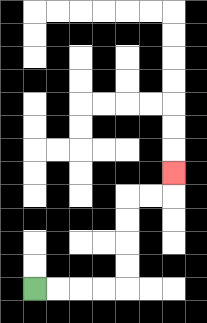{'start': '[1, 12]', 'end': '[7, 7]', 'path_directions': 'R,R,R,R,U,U,U,U,R,R,U', 'path_coordinates': '[[1, 12], [2, 12], [3, 12], [4, 12], [5, 12], [5, 11], [5, 10], [5, 9], [5, 8], [6, 8], [7, 8], [7, 7]]'}